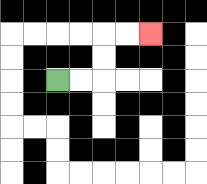{'start': '[2, 3]', 'end': '[6, 1]', 'path_directions': 'R,R,U,U,R,R', 'path_coordinates': '[[2, 3], [3, 3], [4, 3], [4, 2], [4, 1], [5, 1], [6, 1]]'}